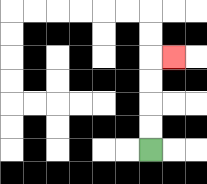{'start': '[6, 6]', 'end': '[7, 2]', 'path_directions': 'U,U,U,U,R', 'path_coordinates': '[[6, 6], [6, 5], [6, 4], [6, 3], [6, 2], [7, 2]]'}